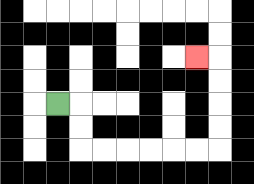{'start': '[2, 4]', 'end': '[8, 2]', 'path_directions': 'R,D,D,R,R,R,R,R,R,U,U,U,U,L', 'path_coordinates': '[[2, 4], [3, 4], [3, 5], [3, 6], [4, 6], [5, 6], [6, 6], [7, 6], [8, 6], [9, 6], [9, 5], [9, 4], [9, 3], [9, 2], [8, 2]]'}